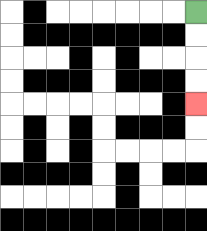{'start': '[8, 0]', 'end': '[8, 4]', 'path_directions': 'D,D,D,D', 'path_coordinates': '[[8, 0], [8, 1], [8, 2], [8, 3], [8, 4]]'}